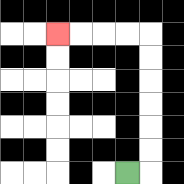{'start': '[5, 7]', 'end': '[2, 1]', 'path_directions': 'R,U,U,U,U,U,U,L,L,L,L', 'path_coordinates': '[[5, 7], [6, 7], [6, 6], [6, 5], [6, 4], [6, 3], [6, 2], [6, 1], [5, 1], [4, 1], [3, 1], [2, 1]]'}